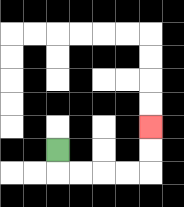{'start': '[2, 6]', 'end': '[6, 5]', 'path_directions': 'D,R,R,R,R,U,U', 'path_coordinates': '[[2, 6], [2, 7], [3, 7], [4, 7], [5, 7], [6, 7], [6, 6], [6, 5]]'}